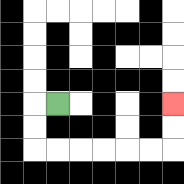{'start': '[2, 4]', 'end': '[7, 4]', 'path_directions': 'L,D,D,R,R,R,R,R,R,U,U', 'path_coordinates': '[[2, 4], [1, 4], [1, 5], [1, 6], [2, 6], [3, 6], [4, 6], [5, 6], [6, 6], [7, 6], [7, 5], [7, 4]]'}